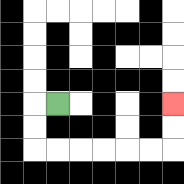{'start': '[2, 4]', 'end': '[7, 4]', 'path_directions': 'L,D,D,R,R,R,R,R,R,U,U', 'path_coordinates': '[[2, 4], [1, 4], [1, 5], [1, 6], [2, 6], [3, 6], [4, 6], [5, 6], [6, 6], [7, 6], [7, 5], [7, 4]]'}